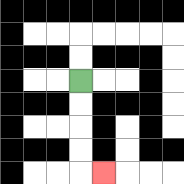{'start': '[3, 3]', 'end': '[4, 7]', 'path_directions': 'D,D,D,D,R', 'path_coordinates': '[[3, 3], [3, 4], [3, 5], [3, 6], [3, 7], [4, 7]]'}